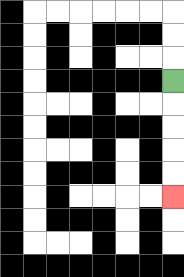{'start': '[7, 3]', 'end': '[7, 8]', 'path_directions': 'D,D,D,D,D', 'path_coordinates': '[[7, 3], [7, 4], [7, 5], [7, 6], [7, 7], [7, 8]]'}